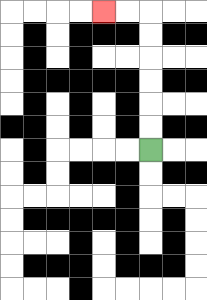{'start': '[6, 6]', 'end': '[4, 0]', 'path_directions': 'U,U,U,U,U,U,L,L', 'path_coordinates': '[[6, 6], [6, 5], [6, 4], [6, 3], [6, 2], [6, 1], [6, 0], [5, 0], [4, 0]]'}